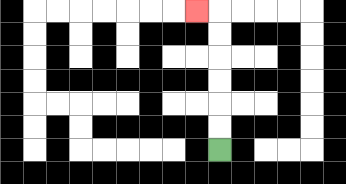{'start': '[9, 6]', 'end': '[8, 0]', 'path_directions': 'U,U,U,U,U,U,L', 'path_coordinates': '[[9, 6], [9, 5], [9, 4], [9, 3], [9, 2], [9, 1], [9, 0], [8, 0]]'}